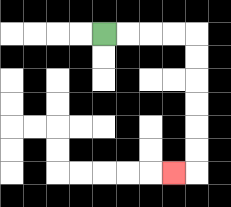{'start': '[4, 1]', 'end': '[7, 7]', 'path_directions': 'R,R,R,R,D,D,D,D,D,D,L', 'path_coordinates': '[[4, 1], [5, 1], [6, 1], [7, 1], [8, 1], [8, 2], [8, 3], [8, 4], [8, 5], [8, 6], [8, 7], [7, 7]]'}